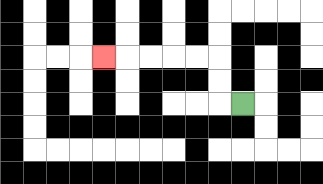{'start': '[10, 4]', 'end': '[4, 2]', 'path_directions': 'L,U,U,L,L,L,L,L', 'path_coordinates': '[[10, 4], [9, 4], [9, 3], [9, 2], [8, 2], [7, 2], [6, 2], [5, 2], [4, 2]]'}